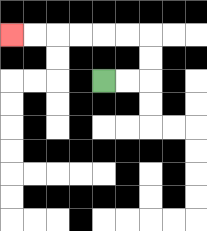{'start': '[4, 3]', 'end': '[0, 1]', 'path_directions': 'R,R,U,U,L,L,L,L,L,L', 'path_coordinates': '[[4, 3], [5, 3], [6, 3], [6, 2], [6, 1], [5, 1], [4, 1], [3, 1], [2, 1], [1, 1], [0, 1]]'}